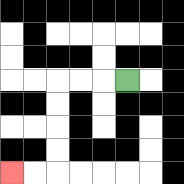{'start': '[5, 3]', 'end': '[0, 7]', 'path_directions': 'L,L,L,D,D,D,D,L,L', 'path_coordinates': '[[5, 3], [4, 3], [3, 3], [2, 3], [2, 4], [2, 5], [2, 6], [2, 7], [1, 7], [0, 7]]'}